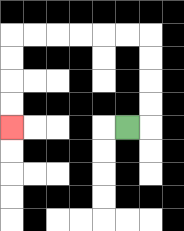{'start': '[5, 5]', 'end': '[0, 5]', 'path_directions': 'R,U,U,U,U,L,L,L,L,L,L,D,D,D,D', 'path_coordinates': '[[5, 5], [6, 5], [6, 4], [6, 3], [6, 2], [6, 1], [5, 1], [4, 1], [3, 1], [2, 1], [1, 1], [0, 1], [0, 2], [0, 3], [0, 4], [0, 5]]'}